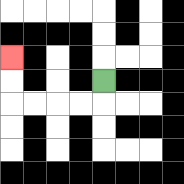{'start': '[4, 3]', 'end': '[0, 2]', 'path_directions': 'D,L,L,L,L,U,U', 'path_coordinates': '[[4, 3], [4, 4], [3, 4], [2, 4], [1, 4], [0, 4], [0, 3], [0, 2]]'}